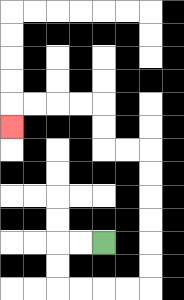{'start': '[4, 10]', 'end': '[0, 5]', 'path_directions': 'L,L,D,D,R,R,R,R,U,U,U,U,U,U,L,L,U,U,L,L,L,L,D', 'path_coordinates': '[[4, 10], [3, 10], [2, 10], [2, 11], [2, 12], [3, 12], [4, 12], [5, 12], [6, 12], [6, 11], [6, 10], [6, 9], [6, 8], [6, 7], [6, 6], [5, 6], [4, 6], [4, 5], [4, 4], [3, 4], [2, 4], [1, 4], [0, 4], [0, 5]]'}